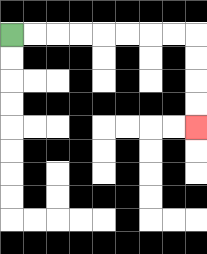{'start': '[0, 1]', 'end': '[8, 5]', 'path_directions': 'R,R,R,R,R,R,R,R,D,D,D,D', 'path_coordinates': '[[0, 1], [1, 1], [2, 1], [3, 1], [4, 1], [5, 1], [6, 1], [7, 1], [8, 1], [8, 2], [8, 3], [8, 4], [8, 5]]'}